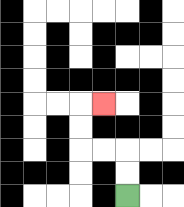{'start': '[5, 8]', 'end': '[4, 4]', 'path_directions': 'U,U,L,L,U,U,R', 'path_coordinates': '[[5, 8], [5, 7], [5, 6], [4, 6], [3, 6], [3, 5], [3, 4], [4, 4]]'}